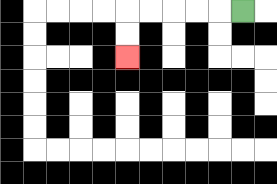{'start': '[10, 0]', 'end': '[5, 2]', 'path_directions': 'L,L,L,L,L,D,D', 'path_coordinates': '[[10, 0], [9, 0], [8, 0], [7, 0], [6, 0], [5, 0], [5, 1], [5, 2]]'}